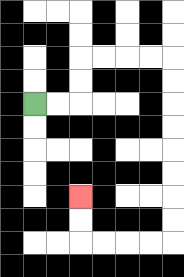{'start': '[1, 4]', 'end': '[3, 8]', 'path_directions': 'R,R,U,U,R,R,R,R,D,D,D,D,D,D,D,D,L,L,L,L,U,U', 'path_coordinates': '[[1, 4], [2, 4], [3, 4], [3, 3], [3, 2], [4, 2], [5, 2], [6, 2], [7, 2], [7, 3], [7, 4], [7, 5], [7, 6], [7, 7], [7, 8], [7, 9], [7, 10], [6, 10], [5, 10], [4, 10], [3, 10], [3, 9], [3, 8]]'}